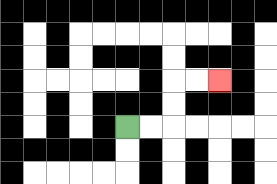{'start': '[5, 5]', 'end': '[9, 3]', 'path_directions': 'R,R,U,U,R,R', 'path_coordinates': '[[5, 5], [6, 5], [7, 5], [7, 4], [7, 3], [8, 3], [9, 3]]'}